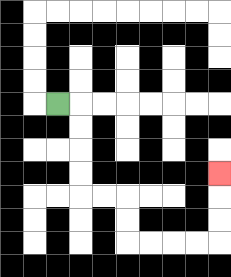{'start': '[2, 4]', 'end': '[9, 7]', 'path_directions': 'R,D,D,D,D,R,R,D,D,R,R,R,R,U,U,U', 'path_coordinates': '[[2, 4], [3, 4], [3, 5], [3, 6], [3, 7], [3, 8], [4, 8], [5, 8], [5, 9], [5, 10], [6, 10], [7, 10], [8, 10], [9, 10], [9, 9], [9, 8], [9, 7]]'}